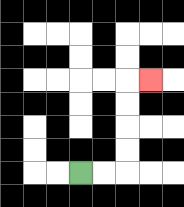{'start': '[3, 7]', 'end': '[6, 3]', 'path_directions': 'R,R,U,U,U,U,R', 'path_coordinates': '[[3, 7], [4, 7], [5, 7], [5, 6], [5, 5], [5, 4], [5, 3], [6, 3]]'}